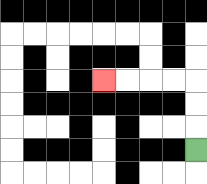{'start': '[8, 6]', 'end': '[4, 3]', 'path_directions': 'U,U,U,L,L,L,L', 'path_coordinates': '[[8, 6], [8, 5], [8, 4], [8, 3], [7, 3], [6, 3], [5, 3], [4, 3]]'}